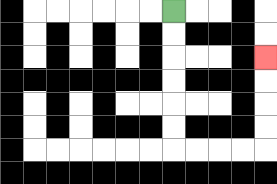{'start': '[7, 0]', 'end': '[11, 2]', 'path_directions': 'D,D,D,D,D,D,R,R,R,R,U,U,U,U', 'path_coordinates': '[[7, 0], [7, 1], [7, 2], [7, 3], [7, 4], [7, 5], [7, 6], [8, 6], [9, 6], [10, 6], [11, 6], [11, 5], [11, 4], [11, 3], [11, 2]]'}